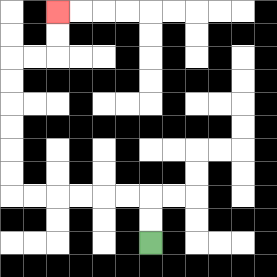{'start': '[6, 10]', 'end': '[2, 0]', 'path_directions': 'U,U,L,L,L,L,L,L,U,U,U,U,U,U,R,R,U,U', 'path_coordinates': '[[6, 10], [6, 9], [6, 8], [5, 8], [4, 8], [3, 8], [2, 8], [1, 8], [0, 8], [0, 7], [0, 6], [0, 5], [0, 4], [0, 3], [0, 2], [1, 2], [2, 2], [2, 1], [2, 0]]'}